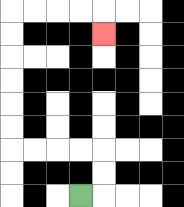{'start': '[3, 8]', 'end': '[4, 1]', 'path_directions': 'R,U,U,L,L,L,L,U,U,U,U,U,U,R,R,R,R,D', 'path_coordinates': '[[3, 8], [4, 8], [4, 7], [4, 6], [3, 6], [2, 6], [1, 6], [0, 6], [0, 5], [0, 4], [0, 3], [0, 2], [0, 1], [0, 0], [1, 0], [2, 0], [3, 0], [4, 0], [4, 1]]'}